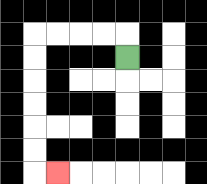{'start': '[5, 2]', 'end': '[2, 7]', 'path_directions': 'U,L,L,L,L,D,D,D,D,D,D,R', 'path_coordinates': '[[5, 2], [5, 1], [4, 1], [3, 1], [2, 1], [1, 1], [1, 2], [1, 3], [1, 4], [1, 5], [1, 6], [1, 7], [2, 7]]'}